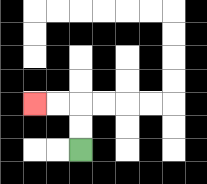{'start': '[3, 6]', 'end': '[1, 4]', 'path_directions': 'U,U,L,L', 'path_coordinates': '[[3, 6], [3, 5], [3, 4], [2, 4], [1, 4]]'}